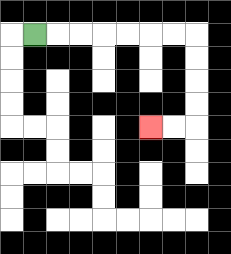{'start': '[1, 1]', 'end': '[6, 5]', 'path_directions': 'R,R,R,R,R,R,R,D,D,D,D,L,L', 'path_coordinates': '[[1, 1], [2, 1], [3, 1], [4, 1], [5, 1], [6, 1], [7, 1], [8, 1], [8, 2], [8, 3], [8, 4], [8, 5], [7, 5], [6, 5]]'}